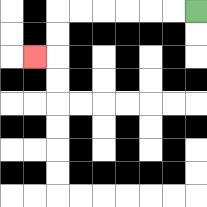{'start': '[8, 0]', 'end': '[1, 2]', 'path_directions': 'L,L,L,L,L,L,D,D,L', 'path_coordinates': '[[8, 0], [7, 0], [6, 0], [5, 0], [4, 0], [3, 0], [2, 0], [2, 1], [2, 2], [1, 2]]'}